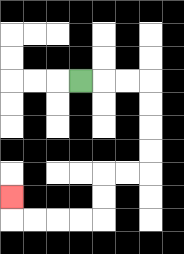{'start': '[3, 3]', 'end': '[0, 8]', 'path_directions': 'R,R,R,D,D,D,D,L,L,D,D,L,L,L,L,U', 'path_coordinates': '[[3, 3], [4, 3], [5, 3], [6, 3], [6, 4], [6, 5], [6, 6], [6, 7], [5, 7], [4, 7], [4, 8], [4, 9], [3, 9], [2, 9], [1, 9], [0, 9], [0, 8]]'}